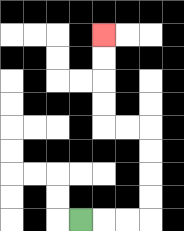{'start': '[3, 9]', 'end': '[4, 1]', 'path_directions': 'R,R,R,U,U,U,U,L,L,U,U,U,U', 'path_coordinates': '[[3, 9], [4, 9], [5, 9], [6, 9], [6, 8], [6, 7], [6, 6], [6, 5], [5, 5], [4, 5], [4, 4], [4, 3], [4, 2], [4, 1]]'}